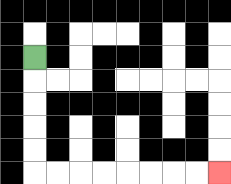{'start': '[1, 2]', 'end': '[9, 7]', 'path_directions': 'D,D,D,D,D,R,R,R,R,R,R,R,R', 'path_coordinates': '[[1, 2], [1, 3], [1, 4], [1, 5], [1, 6], [1, 7], [2, 7], [3, 7], [4, 7], [5, 7], [6, 7], [7, 7], [8, 7], [9, 7]]'}